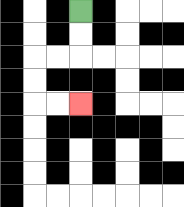{'start': '[3, 0]', 'end': '[3, 4]', 'path_directions': 'D,D,L,L,D,D,R,R', 'path_coordinates': '[[3, 0], [3, 1], [3, 2], [2, 2], [1, 2], [1, 3], [1, 4], [2, 4], [3, 4]]'}